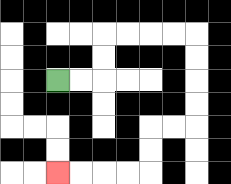{'start': '[2, 3]', 'end': '[2, 7]', 'path_directions': 'R,R,U,U,R,R,R,R,D,D,D,D,L,L,D,D,L,L,L,L', 'path_coordinates': '[[2, 3], [3, 3], [4, 3], [4, 2], [4, 1], [5, 1], [6, 1], [7, 1], [8, 1], [8, 2], [8, 3], [8, 4], [8, 5], [7, 5], [6, 5], [6, 6], [6, 7], [5, 7], [4, 7], [3, 7], [2, 7]]'}